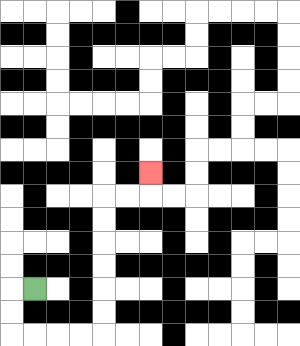{'start': '[1, 12]', 'end': '[6, 7]', 'path_directions': 'L,D,D,R,R,R,R,U,U,U,U,U,U,R,R,U', 'path_coordinates': '[[1, 12], [0, 12], [0, 13], [0, 14], [1, 14], [2, 14], [3, 14], [4, 14], [4, 13], [4, 12], [4, 11], [4, 10], [4, 9], [4, 8], [5, 8], [6, 8], [6, 7]]'}